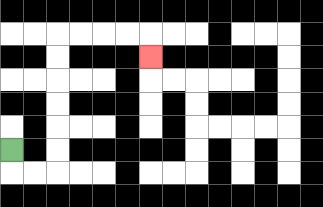{'start': '[0, 6]', 'end': '[6, 2]', 'path_directions': 'D,R,R,U,U,U,U,U,U,R,R,R,R,D', 'path_coordinates': '[[0, 6], [0, 7], [1, 7], [2, 7], [2, 6], [2, 5], [2, 4], [2, 3], [2, 2], [2, 1], [3, 1], [4, 1], [5, 1], [6, 1], [6, 2]]'}